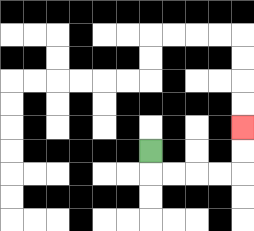{'start': '[6, 6]', 'end': '[10, 5]', 'path_directions': 'D,R,R,R,R,U,U', 'path_coordinates': '[[6, 6], [6, 7], [7, 7], [8, 7], [9, 7], [10, 7], [10, 6], [10, 5]]'}